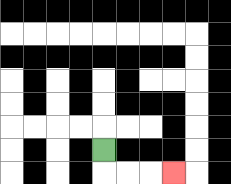{'start': '[4, 6]', 'end': '[7, 7]', 'path_directions': 'D,R,R,R', 'path_coordinates': '[[4, 6], [4, 7], [5, 7], [6, 7], [7, 7]]'}